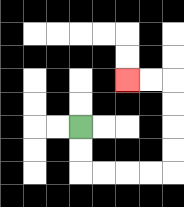{'start': '[3, 5]', 'end': '[5, 3]', 'path_directions': 'D,D,R,R,R,R,U,U,U,U,L,L', 'path_coordinates': '[[3, 5], [3, 6], [3, 7], [4, 7], [5, 7], [6, 7], [7, 7], [7, 6], [7, 5], [7, 4], [7, 3], [6, 3], [5, 3]]'}